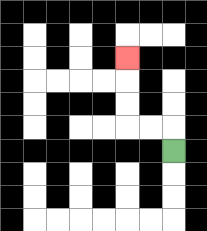{'start': '[7, 6]', 'end': '[5, 2]', 'path_directions': 'U,L,L,U,U,U', 'path_coordinates': '[[7, 6], [7, 5], [6, 5], [5, 5], [5, 4], [5, 3], [5, 2]]'}